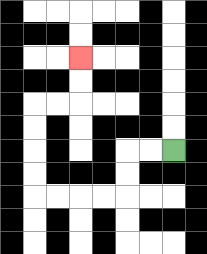{'start': '[7, 6]', 'end': '[3, 2]', 'path_directions': 'L,L,D,D,L,L,L,L,U,U,U,U,R,R,U,U', 'path_coordinates': '[[7, 6], [6, 6], [5, 6], [5, 7], [5, 8], [4, 8], [3, 8], [2, 8], [1, 8], [1, 7], [1, 6], [1, 5], [1, 4], [2, 4], [3, 4], [3, 3], [3, 2]]'}